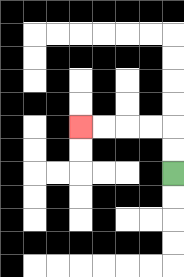{'start': '[7, 7]', 'end': '[3, 5]', 'path_directions': 'U,U,L,L,L,L', 'path_coordinates': '[[7, 7], [7, 6], [7, 5], [6, 5], [5, 5], [4, 5], [3, 5]]'}